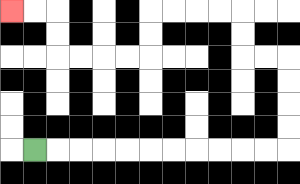{'start': '[1, 6]', 'end': '[0, 0]', 'path_directions': 'R,R,R,R,R,R,R,R,R,R,R,U,U,U,U,L,L,U,U,L,L,L,L,D,D,L,L,L,L,U,U,L,L', 'path_coordinates': '[[1, 6], [2, 6], [3, 6], [4, 6], [5, 6], [6, 6], [7, 6], [8, 6], [9, 6], [10, 6], [11, 6], [12, 6], [12, 5], [12, 4], [12, 3], [12, 2], [11, 2], [10, 2], [10, 1], [10, 0], [9, 0], [8, 0], [7, 0], [6, 0], [6, 1], [6, 2], [5, 2], [4, 2], [3, 2], [2, 2], [2, 1], [2, 0], [1, 0], [0, 0]]'}